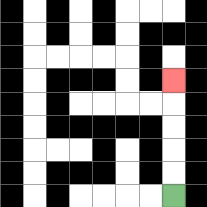{'start': '[7, 8]', 'end': '[7, 3]', 'path_directions': 'U,U,U,U,U', 'path_coordinates': '[[7, 8], [7, 7], [7, 6], [7, 5], [7, 4], [7, 3]]'}